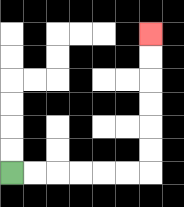{'start': '[0, 7]', 'end': '[6, 1]', 'path_directions': 'R,R,R,R,R,R,U,U,U,U,U,U', 'path_coordinates': '[[0, 7], [1, 7], [2, 7], [3, 7], [4, 7], [5, 7], [6, 7], [6, 6], [6, 5], [6, 4], [6, 3], [6, 2], [6, 1]]'}